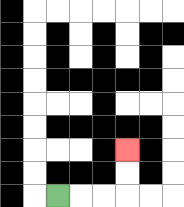{'start': '[2, 8]', 'end': '[5, 6]', 'path_directions': 'R,R,R,U,U', 'path_coordinates': '[[2, 8], [3, 8], [4, 8], [5, 8], [5, 7], [5, 6]]'}